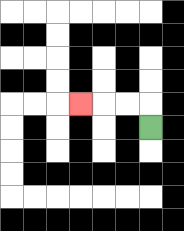{'start': '[6, 5]', 'end': '[3, 4]', 'path_directions': 'U,L,L,L', 'path_coordinates': '[[6, 5], [6, 4], [5, 4], [4, 4], [3, 4]]'}